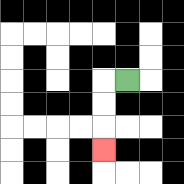{'start': '[5, 3]', 'end': '[4, 6]', 'path_directions': 'L,D,D,D', 'path_coordinates': '[[5, 3], [4, 3], [4, 4], [4, 5], [4, 6]]'}